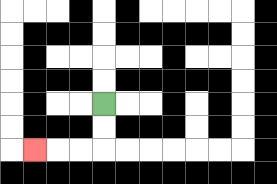{'start': '[4, 4]', 'end': '[1, 6]', 'path_directions': 'D,D,L,L,L', 'path_coordinates': '[[4, 4], [4, 5], [4, 6], [3, 6], [2, 6], [1, 6]]'}